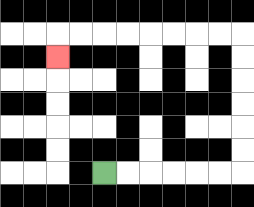{'start': '[4, 7]', 'end': '[2, 2]', 'path_directions': 'R,R,R,R,R,R,U,U,U,U,U,U,L,L,L,L,L,L,L,L,D', 'path_coordinates': '[[4, 7], [5, 7], [6, 7], [7, 7], [8, 7], [9, 7], [10, 7], [10, 6], [10, 5], [10, 4], [10, 3], [10, 2], [10, 1], [9, 1], [8, 1], [7, 1], [6, 1], [5, 1], [4, 1], [3, 1], [2, 1], [2, 2]]'}